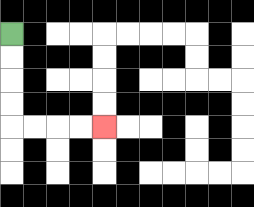{'start': '[0, 1]', 'end': '[4, 5]', 'path_directions': 'D,D,D,D,R,R,R,R', 'path_coordinates': '[[0, 1], [0, 2], [0, 3], [0, 4], [0, 5], [1, 5], [2, 5], [3, 5], [4, 5]]'}